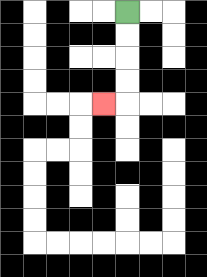{'start': '[5, 0]', 'end': '[4, 4]', 'path_directions': 'D,D,D,D,L', 'path_coordinates': '[[5, 0], [5, 1], [5, 2], [5, 3], [5, 4], [4, 4]]'}